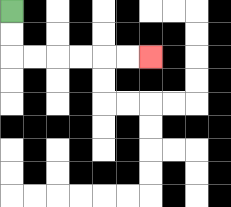{'start': '[0, 0]', 'end': '[6, 2]', 'path_directions': 'D,D,R,R,R,R,R,R', 'path_coordinates': '[[0, 0], [0, 1], [0, 2], [1, 2], [2, 2], [3, 2], [4, 2], [5, 2], [6, 2]]'}